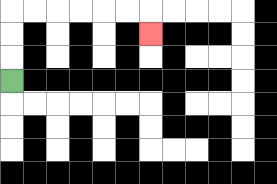{'start': '[0, 3]', 'end': '[6, 1]', 'path_directions': 'U,U,U,R,R,R,R,R,R,D', 'path_coordinates': '[[0, 3], [0, 2], [0, 1], [0, 0], [1, 0], [2, 0], [3, 0], [4, 0], [5, 0], [6, 0], [6, 1]]'}